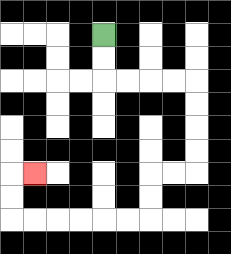{'start': '[4, 1]', 'end': '[1, 7]', 'path_directions': 'D,D,R,R,R,R,D,D,D,D,L,L,D,D,L,L,L,L,L,L,U,U,R', 'path_coordinates': '[[4, 1], [4, 2], [4, 3], [5, 3], [6, 3], [7, 3], [8, 3], [8, 4], [8, 5], [8, 6], [8, 7], [7, 7], [6, 7], [6, 8], [6, 9], [5, 9], [4, 9], [3, 9], [2, 9], [1, 9], [0, 9], [0, 8], [0, 7], [1, 7]]'}